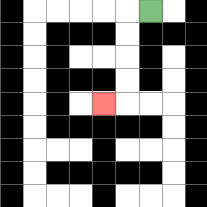{'start': '[6, 0]', 'end': '[4, 4]', 'path_directions': 'L,D,D,D,D,L', 'path_coordinates': '[[6, 0], [5, 0], [5, 1], [5, 2], [5, 3], [5, 4], [4, 4]]'}